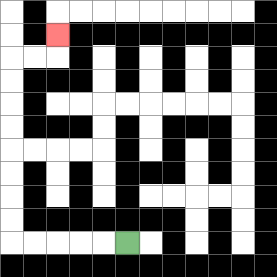{'start': '[5, 10]', 'end': '[2, 1]', 'path_directions': 'L,L,L,L,L,U,U,U,U,U,U,U,U,R,R,U', 'path_coordinates': '[[5, 10], [4, 10], [3, 10], [2, 10], [1, 10], [0, 10], [0, 9], [0, 8], [0, 7], [0, 6], [0, 5], [0, 4], [0, 3], [0, 2], [1, 2], [2, 2], [2, 1]]'}